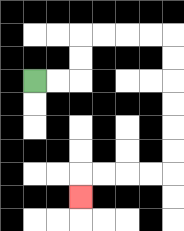{'start': '[1, 3]', 'end': '[3, 8]', 'path_directions': 'R,R,U,U,R,R,R,R,D,D,D,D,D,D,L,L,L,L,D', 'path_coordinates': '[[1, 3], [2, 3], [3, 3], [3, 2], [3, 1], [4, 1], [5, 1], [6, 1], [7, 1], [7, 2], [7, 3], [7, 4], [7, 5], [7, 6], [7, 7], [6, 7], [5, 7], [4, 7], [3, 7], [3, 8]]'}